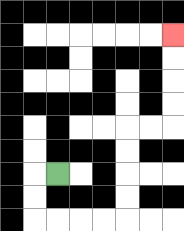{'start': '[2, 7]', 'end': '[7, 1]', 'path_directions': 'L,D,D,R,R,R,R,U,U,U,U,R,R,U,U,U,U', 'path_coordinates': '[[2, 7], [1, 7], [1, 8], [1, 9], [2, 9], [3, 9], [4, 9], [5, 9], [5, 8], [5, 7], [5, 6], [5, 5], [6, 5], [7, 5], [7, 4], [7, 3], [7, 2], [7, 1]]'}